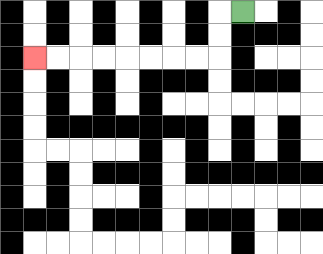{'start': '[10, 0]', 'end': '[1, 2]', 'path_directions': 'L,D,D,L,L,L,L,L,L,L,L', 'path_coordinates': '[[10, 0], [9, 0], [9, 1], [9, 2], [8, 2], [7, 2], [6, 2], [5, 2], [4, 2], [3, 2], [2, 2], [1, 2]]'}